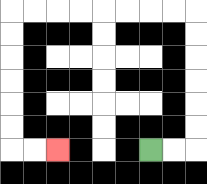{'start': '[6, 6]', 'end': '[2, 6]', 'path_directions': 'R,R,U,U,U,U,U,U,L,L,L,L,L,L,L,L,D,D,D,D,D,D,R,R', 'path_coordinates': '[[6, 6], [7, 6], [8, 6], [8, 5], [8, 4], [8, 3], [8, 2], [8, 1], [8, 0], [7, 0], [6, 0], [5, 0], [4, 0], [3, 0], [2, 0], [1, 0], [0, 0], [0, 1], [0, 2], [0, 3], [0, 4], [0, 5], [0, 6], [1, 6], [2, 6]]'}